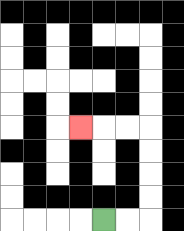{'start': '[4, 9]', 'end': '[3, 5]', 'path_directions': 'R,R,U,U,U,U,L,L,L', 'path_coordinates': '[[4, 9], [5, 9], [6, 9], [6, 8], [6, 7], [6, 6], [6, 5], [5, 5], [4, 5], [3, 5]]'}